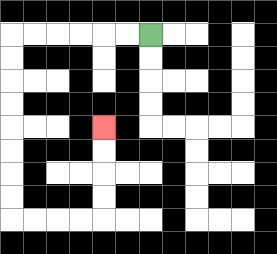{'start': '[6, 1]', 'end': '[4, 5]', 'path_directions': 'L,L,L,L,L,L,D,D,D,D,D,D,D,D,R,R,R,R,U,U,U,U', 'path_coordinates': '[[6, 1], [5, 1], [4, 1], [3, 1], [2, 1], [1, 1], [0, 1], [0, 2], [0, 3], [0, 4], [0, 5], [0, 6], [0, 7], [0, 8], [0, 9], [1, 9], [2, 9], [3, 9], [4, 9], [4, 8], [4, 7], [4, 6], [4, 5]]'}